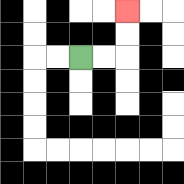{'start': '[3, 2]', 'end': '[5, 0]', 'path_directions': 'R,R,U,U', 'path_coordinates': '[[3, 2], [4, 2], [5, 2], [5, 1], [5, 0]]'}